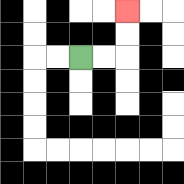{'start': '[3, 2]', 'end': '[5, 0]', 'path_directions': 'R,R,U,U', 'path_coordinates': '[[3, 2], [4, 2], [5, 2], [5, 1], [5, 0]]'}